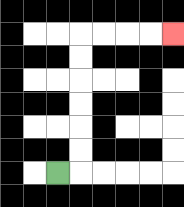{'start': '[2, 7]', 'end': '[7, 1]', 'path_directions': 'R,U,U,U,U,U,U,R,R,R,R', 'path_coordinates': '[[2, 7], [3, 7], [3, 6], [3, 5], [3, 4], [3, 3], [3, 2], [3, 1], [4, 1], [5, 1], [6, 1], [7, 1]]'}